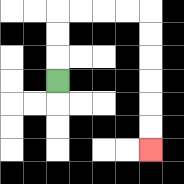{'start': '[2, 3]', 'end': '[6, 6]', 'path_directions': 'U,U,U,R,R,R,R,D,D,D,D,D,D', 'path_coordinates': '[[2, 3], [2, 2], [2, 1], [2, 0], [3, 0], [4, 0], [5, 0], [6, 0], [6, 1], [6, 2], [6, 3], [6, 4], [6, 5], [6, 6]]'}